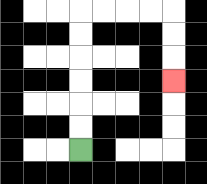{'start': '[3, 6]', 'end': '[7, 3]', 'path_directions': 'U,U,U,U,U,U,R,R,R,R,D,D,D', 'path_coordinates': '[[3, 6], [3, 5], [3, 4], [3, 3], [3, 2], [3, 1], [3, 0], [4, 0], [5, 0], [6, 0], [7, 0], [7, 1], [7, 2], [7, 3]]'}